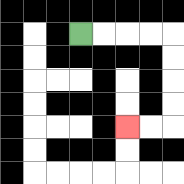{'start': '[3, 1]', 'end': '[5, 5]', 'path_directions': 'R,R,R,R,D,D,D,D,L,L', 'path_coordinates': '[[3, 1], [4, 1], [5, 1], [6, 1], [7, 1], [7, 2], [7, 3], [7, 4], [7, 5], [6, 5], [5, 5]]'}